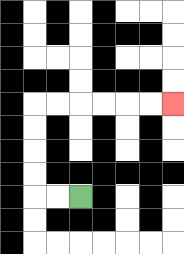{'start': '[3, 8]', 'end': '[7, 4]', 'path_directions': 'L,L,U,U,U,U,R,R,R,R,R,R', 'path_coordinates': '[[3, 8], [2, 8], [1, 8], [1, 7], [1, 6], [1, 5], [1, 4], [2, 4], [3, 4], [4, 4], [5, 4], [6, 4], [7, 4]]'}